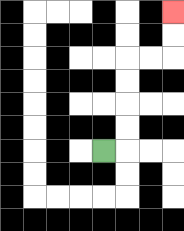{'start': '[4, 6]', 'end': '[7, 0]', 'path_directions': 'R,U,U,U,U,R,R,U,U', 'path_coordinates': '[[4, 6], [5, 6], [5, 5], [5, 4], [5, 3], [5, 2], [6, 2], [7, 2], [7, 1], [7, 0]]'}